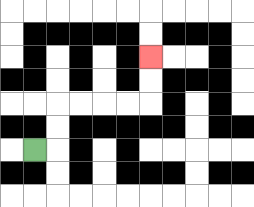{'start': '[1, 6]', 'end': '[6, 2]', 'path_directions': 'R,U,U,R,R,R,R,U,U', 'path_coordinates': '[[1, 6], [2, 6], [2, 5], [2, 4], [3, 4], [4, 4], [5, 4], [6, 4], [6, 3], [6, 2]]'}